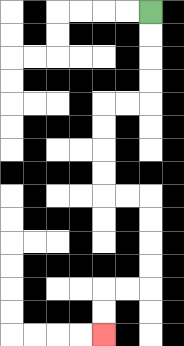{'start': '[6, 0]', 'end': '[4, 14]', 'path_directions': 'D,D,D,D,L,L,D,D,D,D,R,R,D,D,D,D,L,L,D,D', 'path_coordinates': '[[6, 0], [6, 1], [6, 2], [6, 3], [6, 4], [5, 4], [4, 4], [4, 5], [4, 6], [4, 7], [4, 8], [5, 8], [6, 8], [6, 9], [6, 10], [6, 11], [6, 12], [5, 12], [4, 12], [4, 13], [4, 14]]'}